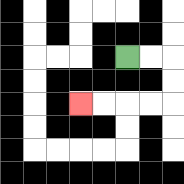{'start': '[5, 2]', 'end': '[3, 4]', 'path_directions': 'R,R,D,D,L,L,L,L', 'path_coordinates': '[[5, 2], [6, 2], [7, 2], [7, 3], [7, 4], [6, 4], [5, 4], [4, 4], [3, 4]]'}